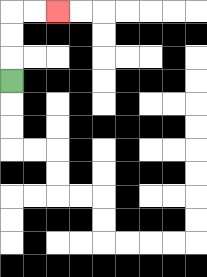{'start': '[0, 3]', 'end': '[2, 0]', 'path_directions': 'U,U,U,R,R', 'path_coordinates': '[[0, 3], [0, 2], [0, 1], [0, 0], [1, 0], [2, 0]]'}